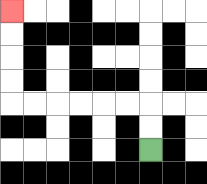{'start': '[6, 6]', 'end': '[0, 0]', 'path_directions': 'U,U,L,L,L,L,L,L,U,U,U,U', 'path_coordinates': '[[6, 6], [6, 5], [6, 4], [5, 4], [4, 4], [3, 4], [2, 4], [1, 4], [0, 4], [0, 3], [0, 2], [0, 1], [0, 0]]'}